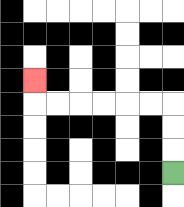{'start': '[7, 7]', 'end': '[1, 3]', 'path_directions': 'U,U,U,L,L,L,L,L,L,U', 'path_coordinates': '[[7, 7], [7, 6], [7, 5], [7, 4], [6, 4], [5, 4], [4, 4], [3, 4], [2, 4], [1, 4], [1, 3]]'}